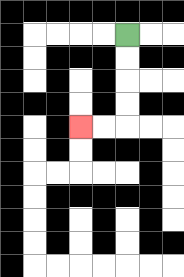{'start': '[5, 1]', 'end': '[3, 5]', 'path_directions': 'D,D,D,D,L,L', 'path_coordinates': '[[5, 1], [5, 2], [5, 3], [5, 4], [5, 5], [4, 5], [3, 5]]'}